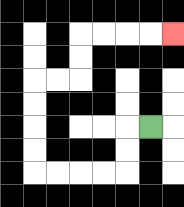{'start': '[6, 5]', 'end': '[7, 1]', 'path_directions': 'L,D,D,L,L,L,L,U,U,U,U,R,R,U,U,R,R,R,R', 'path_coordinates': '[[6, 5], [5, 5], [5, 6], [5, 7], [4, 7], [3, 7], [2, 7], [1, 7], [1, 6], [1, 5], [1, 4], [1, 3], [2, 3], [3, 3], [3, 2], [3, 1], [4, 1], [5, 1], [6, 1], [7, 1]]'}